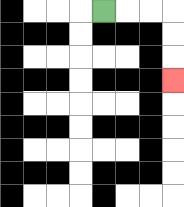{'start': '[4, 0]', 'end': '[7, 3]', 'path_directions': 'R,R,R,D,D,D', 'path_coordinates': '[[4, 0], [5, 0], [6, 0], [7, 0], [7, 1], [7, 2], [7, 3]]'}